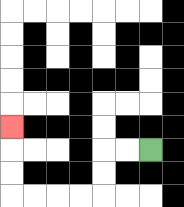{'start': '[6, 6]', 'end': '[0, 5]', 'path_directions': 'L,L,D,D,L,L,L,L,U,U,U', 'path_coordinates': '[[6, 6], [5, 6], [4, 6], [4, 7], [4, 8], [3, 8], [2, 8], [1, 8], [0, 8], [0, 7], [0, 6], [0, 5]]'}